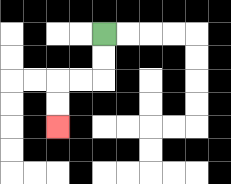{'start': '[4, 1]', 'end': '[2, 5]', 'path_directions': 'D,D,L,L,D,D', 'path_coordinates': '[[4, 1], [4, 2], [4, 3], [3, 3], [2, 3], [2, 4], [2, 5]]'}